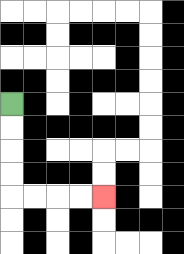{'start': '[0, 4]', 'end': '[4, 8]', 'path_directions': 'D,D,D,D,R,R,R,R', 'path_coordinates': '[[0, 4], [0, 5], [0, 6], [0, 7], [0, 8], [1, 8], [2, 8], [3, 8], [4, 8]]'}